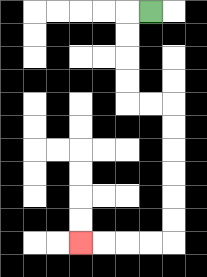{'start': '[6, 0]', 'end': '[3, 10]', 'path_directions': 'L,D,D,D,D,R,R,D,D,D,D,D,D,L,L,L,L', 'path_coordinates': '[[6, 0], [5, 0], [5, 1], [5, 2], [5, 3], [5, 4], [6, 4], [7, 4], [7, 5], [7, 6], [7, 7], [7, 8], [7, 9], [7, 10], [6, 10], [5, 10], [4, 10], [3, 10]]'}